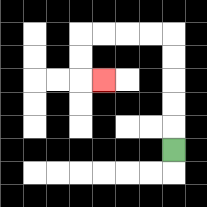{'start': '[7, 6]', 'end': '[4, 3]', 'path_directions': 'U,U,U,U,U,L,L,L,L,D,D,R', 'path_coordinates': '[[7, 6], [7, 5], [7, 4], [7, 3], [7, 2], [7, 1], [6, 1], [5, 1], [4, 1], [3, 1], [3, 2], [3, 3], [4, 3]]'}